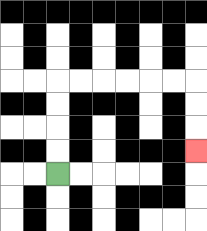{'start': '[2, 7]', 'end': '[8, 6]', 'path_directions': 'U,U,U,U,R,R,R,R,R,R,D,D,D', 'path_coordinates': '[[2, 7], [2, 6], [2, 5], [2, 4], [2, 3], [3, 3], [4, 3], [5, 3], [6, 3], [7, 3], [8, 3], [8, 4], [8, 5], [8, 6]]'}